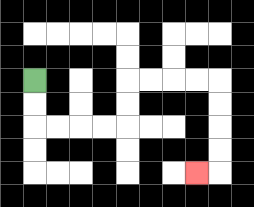{'start': '[1, 3]', 'end': '[8, 7]', 'path_directions': 'D,D,R,R,R,R,U,U,R,R,R,R,D,D,D,D,L', 'path_coordinates': '[[1, 3], [1, 4], [1, 5], [2, 5], [3, 5], [4, 5], [5, 5], [5, 4], [5, 3], [6, 3], [7, 3], [8, 3], [9, 3], [9, 4], [9, 5], [9, 6], [9, 7], [8, 7]]'}